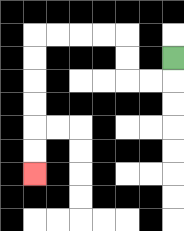{'start': '[7, 2]', 'end': '[1, 7]', 'path_directions': 'D,L,L,U,U,L,L,L,L,D,D,D,D,D,D', 'path_coordinates': '[[7, 2], [7, 3], [6, 3], [5, 3], [5, 2], [5, 1], [4, 1], [3, 1], [2, 1], [1, 1], [1, 2], [1, 3], [1, 4], [1, 5], [1, 6], [1, 7]]'}